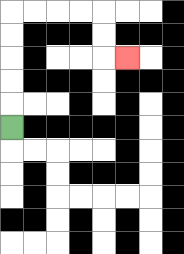{'start': '[0, 5]', 'end': '[5, 2]', 'path_directions': 'U,U,U,U,U,R,R,R,R,D,D,R', 'path_coordinates': '[[0, 5], [0, 4], [0, 3], [0, 2], [0, 1], [0, 0], [1, 0], [2, 0], [3, 0], [4, 0], [4, 1], [4, 2], [5, 2]]'}